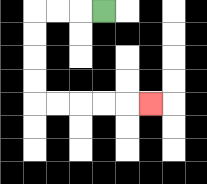{'start': '[4, 0]', 'end': '[6, 4]', 'path_directions': 'L,L,L,D,D,D,D,R,R,R,R,R', 'path_coordinates': '[[4, 0], [3, 0], [2, 0], [1, 0], [1, 1], [1, 2], [1, 3], [1, 4], [2, 4], [3, 4], [4, 4], [5, 4], [6, 4]]'}